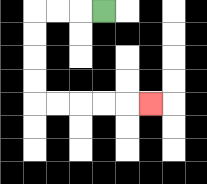{'start': '[4, 0]', 'end': '[6, 4]', 'path_directions': 'L,L,L,D,D,D,D,R,R,R,R,R', 'path_coordinates': '[[4, 0], [3, 0], [2, 0], [1, 0], [1, 1], [1, 2], [1, 3], [1, 4], [2, 4], [3, 4], [4, 4], [5, 4], [6, 4]]'}